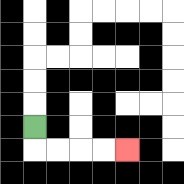{'start': '[1, 5]', 'end': '[5, 6]', 'path_directions': 'D,R,R,R,R', 'path_coordinates': '[[1, 5], [1, 6], [2, 6], [3, 6], [4, 6], [5, 6]]'}